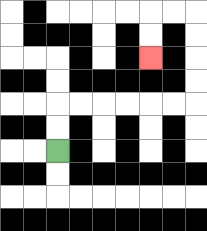{'start': '[2, 6]', 'end': '[6, 2]', 'path_directions': 'U,U,R,R,R,R,R,R,U,U,U,U,L,L,D,D', 'path_coordinates': '[[2, 6], [2, 5], [2, 4], [3, 4], [4, 4], [5, 4], [6, 4], [7, 4], [8, 4], [8, 3], [8, 2], [8, 1], [8, 0], [7, 0], [6, 0], [6, 1], [6, 2]]'}